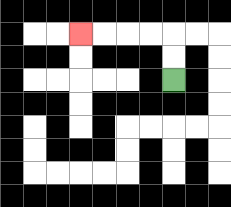{'start': '[7, 3]', 'end': '[3, 1]', 'path_directions': 'U,U,L,L,L,L', 'path_coordinates': '[[7, 3], [7, 2], [7, 1], [6, 1], [5, 1], [4, 1], [3, 1]]'}